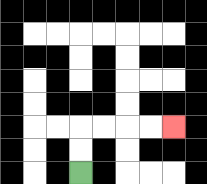{'start': '[3, 7]', 'end': '[7, 5]', 'path_directions': 'U,U,R,R,R,R', 'path_coordinates': '[[3, 7], [3, 6], [3, 5], [4, 5], [5, 5], [6, 5], [7, 5]]'}